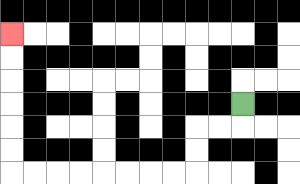{'start': '[10, 4]', 'end': '[0, 1]', 'path_directions': 'D,L,L,D,D,L,L,L,L,L,L,L,L,U,U,U,U,U,U', 'path_coordinates': '[[10, 4], [10, 5], [9, 5], [8, 5], [8, 6], [8, 7], [7, 7], [6, 7], [5, 7], [4, 7], [3, 7], [2, 7], [1, 7], [0, 7], [0, 6], [0, 5], [0, 4], [0, 3], [0, 2], [0, 1]]'}